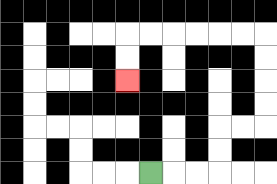{'start': '[6, 7]', 'end': '[5, 3]', 'path_directions': 'R,R,R,U,U,R,R,U,U,U,U,L,L,L,L,L,L,D,D', 'path_coordinates': '[[6, 7], [7, 7], [8, 7], [9, 7], [9, 6], [9, 5], [10, 5], [11, 5], [11, 4], [11, 3], [11, 2], [11, 1], [10, 1], [9, 1], [8, 1], [7, 1], [6, 1], [5, 1], [5, 2], [5, 3]]'}